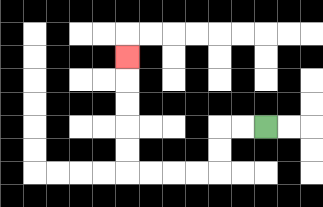{'start': '[11, 5]', 'end': '[5, 2]', 'path_directions': 'L,L,D,D,L,L,L,L,U,U,U,U,U', 'path_coordinates': '[[11, 5], [10, 5], [9, 5], [9, 6], [9, 7], [8, 7], [7, 7], [6, 7], [5, 7], [5, 6], [5, 5], [5, 4], [5, 3], [5, 2]]'}